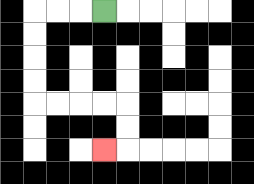{'start': '[4, 0]', 'end': '[4, 6]', 'path_directions': 'L,L,L,D,D,D,D,R,R,R,R,D,D,L', 'path_coordinates': '[[4, 0], [3, 0], [2, 0], [1, 0], [1, 1], [1, 2], [1, 3], [1, 4], [2, 4], [3, 4], [4, 4], [5, 4], [5, 5], [5, 6], [4, 6]]'}